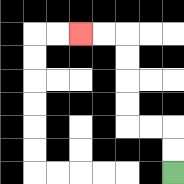{'start': '[7, 7]', 'end': '[3, 1]', 'path_directions': 'U,U,L,L,U,U,U,U,L,L', 'path_coordinates': '[[7, 7], [7, 6], [7, 5], [6, 5], [5, 5], [5, 4], [5, 3], [5, 2], [5, 1], [4, 1], [3, 1]]'}